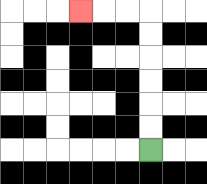{'start': '[6, 6]', 'end': '[3, 0]', 'path_directions': 'U,U,U,U,U,U,L,L,L', 'path_coordinates': '[[6, 6], [6, 5], [6, 4], [6, 3], [6, 2], [6, 1], [6, 0], [5, 0], [4, 0], [3, 0]]'}